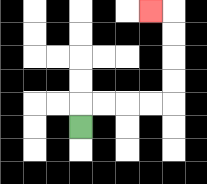{'start': '[3, 5]', 'end': '[6, 0]', 'path_directions': 'U,R,R,R,R,U,U,U,U,L', 'path_coordinates': '[[3, 5], [3, 4], [4, 4], [5, 4], [6, 4], [7, 4], [7, 3], [7, 2], [7, 1], [7, 0], [6, 0]]'}